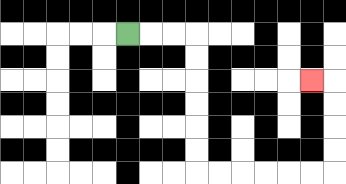{'start': '[5, 1]', 'end': '[13, 3]', 'path_directions': 'R,R,R,D,D,D,D,D,D,R,R,R,R,R,R,U,U,U,U,L', 'path_coordinates': '[[5, 1], [6, 1], [7, 1], [8, 1], [8, 2], [8, 3], [8, 4], [8, 5], [8, 6], [8, 7], [9, 7], [10, 7], [11, 7], [12, 7], [13, 7], [14, 7], [14, 6], [14, 5], [14, 4], [14, 3], [13, 3]]'}